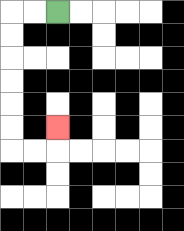{'start': '[2, 0]', 'end': '[2, 5]', 'path_directions': 'L,L,D,D,D,D,D,D,R,R,U', 'path_coordinates': '[[2, 0], [1, 0], [0, 0], [0, 1], [0, 2], [0, 3], [0, 4], [0, 5], [0, 6], [1, 6], [2, 6], [2, 5]]'}